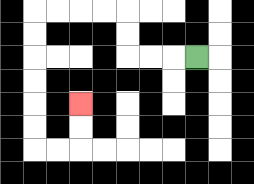{'start': '[8, 2]', 'end': '[3, 4]', 'path_directions': 'L,L,L,U,U,L,L,L,L,D,D,D,D,D,D,R,R,U,U', 'path_coordinates': '[[8, 2], [7, 2], [6, 2], [5, 2], [5, 1], [5, 0], [4, 0], [3, 0], [2, 0], [1, 0], [1, 1], [1, 2], [1, 3], [1, 4], [1, 5], [1, 6], [2, 6], [3, 6], [3, 5], [3, 4]]'}